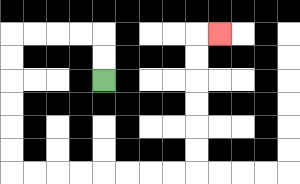{'start': '[4, 3]', 'end': '[9, 1]', 'path_directions': 'U,U,L,L,L,L,D,D,D,D,D,D,R,R,R,R,R,R,R,R,U,U,U,U,U,U,R', 'path_coordinates': '[[4, 3], [4, 2], [4, 1], [3, 1], [2, 1], [1, 1], [0, 1], [0, 2], [0, 3], [0, 4], [0, 5], [0, 6], [0, 7], [1, 7], [2, 7], [3, 7], [4, 7], [5, 7], [6, 7], [7, 7], [8, 7], [8, 6], [8, 5], [8, 4], [8, 3], [8, 2], [8, 1], [9, 1]]'}